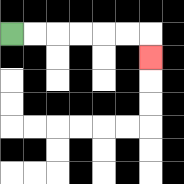{'start': '[0, 1]', 'end': '[6, 2]', 'path_directions': 'R,R,R,R,R,R,D', 'path_coordinates': '[[0, 1], [1, 1], [2, 1], [3, 1], [4, 1], [5, 1], [6, 1], [6, 2]]'}